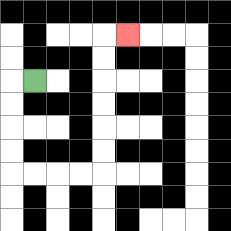{'start': '[1, 3]', 'end': '[5, 1]', 'path_directions': 'L,D,D,D,D,R,R,R,R,U,U,U,U,U,U,R', 'path_coordinates': '[[1, 3], [0, 3], [0, 4], [0, 5], [0, 6], [0, 7], [1, 7], [2, 7], [3, 7], [4, 7], [4, 6], [4, 5], [4, 4], [4, 3], [4, 2], [4, 1], [5, 1]]'}